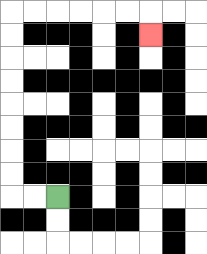{'start': '[2, 8]', 'end': '[6, 1]', 'path_directions': 'L,L,U,U,U,U,U,U,U,U,R,R,R,R,R,R,D', 'path_coordinates': '[[2, 8], [1, 8], [0, 8], [0, 7], [0, 6], [0, 5], [0, 4], [0, 3], [0, 2], [0, 1], [0, 0], [1, 0], [2, 0], [3, 0], [4, 0], [5, 0], [6, 0], [6, 1]]'}